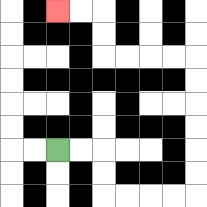{'start': '[2, 6]', 'end': '[2, 0]', 'path_directions': 'R,R,D,D,R,R,R,R,U,U,U,U,U,U,L,L,L,L,U,U,L,L', 'path_coordinates': '[[2, 6], [3, 6], [4, 6], [4, 7], [4, 8], [5, 8], [6, 8], [7, 8], [8, 8], [8, 7], [8, 6], [8, 5], [8, 4], [8, 3], [8, 2], [7, 2], [6, 2], [5, 2], [4, 2], [4, 1], [4, 0], [3, 0], [2, 0]]'}